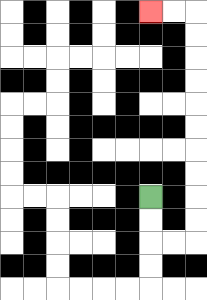{'start': '[6, 8]', 'end': '[6, 0]', 'path_directions': 'D,D,R,R,U,U,U,U,U,U,U,U,U,U,L,L', 'path_coordinates': '[[6, 8], [6, 9], [6, 10], [7, 10], [8, 10], [8, 9], [8, 8], [8, 7], [8, 6], [8, 5], [8, 4], [8, 3], [8, 2], [8, 1], [8, 0], [7, 0], [6, 0]]'}